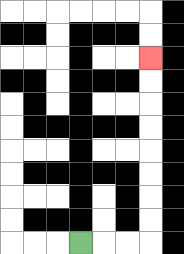{'start': '[3, 10]', 'end': '[6, 2]', 'path_directions': 'R,R,R,U,U,U,U,U,U,U,U', 'path_coordinates': '[[3, 10], [4, 10], [5, 10], [6, 10], [6, 9], [6, 8], [6, 7], [6, 6], [6, 5], [6, 4], [6, 3], [6, 2]]'}